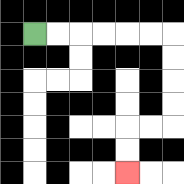{'start': '[1, 1]', 'end': '[5, 7]', 'path_directions': 'R,R,R,R,R,R,D,D,D,D,L,L,D,D', 'path_coordinates': '[[1, 1], [2, 1], [3, 1], [4, 1], [5, 1], [6, 1], [7, 1], [7, 2], [7, 3], [7, 4], [7, 5], [6, 5], [5, 5], [5, 6], [5, 7]]'}